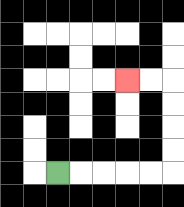{'start': '[2, 7]', 'end': '[5, 3]', 'path_directions': 'R,R,R,R,R,U,U,U,U,L,L', 'path_coordinates': '[[2, 7], [3, 7], [4, 7], [5, 7], [6, 7], [7, 7], [7, 6], [7, 5], [7, 4], [7, 3], [6, 3], [5, 3]]'}